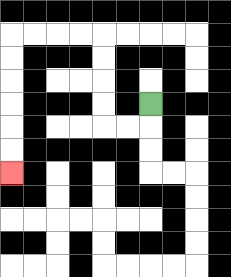{'start': '[6, 4]', 'end': '[0, 7]', 'path_directions': 'D,L,L,U,U,U,U,L,L,L,L,D,D,D,D,D,D', 'path_coordinates': '[[6, 4], [6, 5], [5, 5], [4, 5], [4, 4], [4, 3], [4, 2], [4, 1], [3, 1], [2, 1], [1, 1], [0, 1], [0, 2], [0, 3], [0, 4], [0, 5], [0, 6], [0, 7]]'}